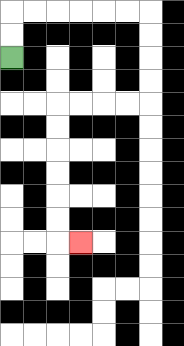{'start': '[0, 2]', 'end': '[3, 10]', 'path_directions': 'U,U,R,R,R,R,R,R,D,D,D,D,L,L,L,L,D,D,D,D,D,D,R', 'path_coordinates': '[[0, 2], [0, 1], [0, 0], [1, 0], [2, 0], [3, 0], [4, 0], [5, 0], [6, 0], [6, 1], [6, 2], [6, 3], [6, 4], [5, 4], [4, 4], [3, 4], [2, 4], [2, 5], [2, 6], [2, 7], [2, 8], [2, 9], [2, 10], [3, 10]]'}